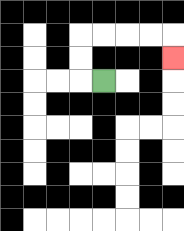{'start': '[4, 3]', 'end': '[7, 2]', 'path_directions': 'L,U,U,R,R,R,R,D', 'path_coordinates': '[[4, 3], [3, 3], [3, 2], [3, 1], [4, 1], [5, 1], [6, 1], [7, 1], [7, 2]]'}